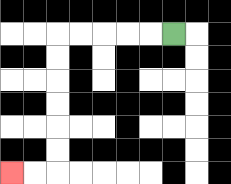{'start': '[7, 1]', 'end': '[0, 7]', 'path_directions': 'L,L,L,L,L,D,D,D,D,D,D,L,L', 'path_coordinates': '[[7, 1], [6, 1], [5, 1], [4, 1], [3, 1], [2, 1], [2, 2], [2, 3], [2, 4], [2, 5], [2, 6], [2, 7], [1, 7], [0, 7]]'}